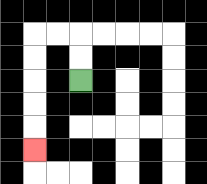{'start': '[3, 3]', 'end': '[1, 6]', 'path_directions': 'U,U,L,L,D,D,D,D,D', 'path_coordinates': '[[3, 3], [3, 2], [3, 1], [2, 1], [1, 1], [1, 2], [1, 3], [1, 4], [1, 5], [1, 6]]'}